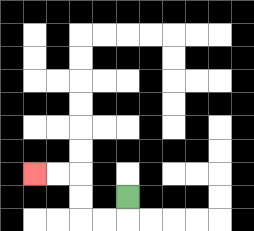{'start': '[5, 8]', 'end': '[1, 7]', 'path_directions': 'D,L,L,U,U,L,L', 'path_coordinates': '[[5, 8], [5, 9], [4, 9], [3, 9], [3, 8], [3, 7], [2, 7], [1, 7]]'}